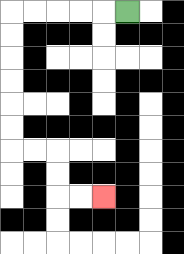{'start': '[5, 0]', 'end': '[4, 8]', 'path_directions': 'L,L,L,L,L,D,D,D,D,D,D,R,R,D,D,R,R', 'path_coordinates': '[[5, 0], [4, 0], [3, 0], [2, 0], [1, 0], [0, 0], [0, 1], [0, 2], [0, 3], [0, 4], [0, 5], [0, 6], [1, 6], [2, 6], [2, 7], [2, 8], [3, 8], [4, 8]]'}